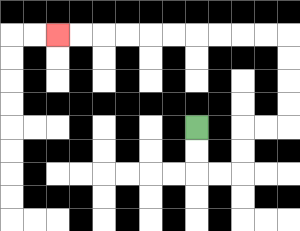{'start': '[8, 5]', 'end': '[2, 1]', 'path_directions': 'D,D,R,R,U,U,R,R,U,U,U,U,L,L,L,L,L,L,L,L,L,L', 'path_coordinates': '[[8, 5], [8, 6], [8, 7], [9, 7], [10, 7], [10, 6], [10, 5], [11, 5], [12, 5], [12, 4], [12, 3], [12, 2], [12, 1], [11, 1], [10, 1], [9, 1], [8, 1], [7, 1], [6, 1], [5, 1], [4, 1], [3, 1], [2, 1]]'}